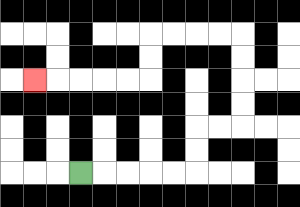{'start': '[3, 7]', 'end': '[1, 3]', 'path_directions': 'R,R,R,R,R,U,U,R,R,U,U,U,U,L,L,L,L,D,D,L,L,L,L,L', 'path_coordinates': '[[3, 7], [4, 7], [5, 7], [6, 7], [7, 7], [8, 7], [8, 6], [8, 5], [9, 5], [10, 5], [10, 4], [10, 3], [10, 2], [10, 1], [9, 1], [8, 1], [7, 1], [6, 1], [6, 2], [6, 3], [5, 3], [4, 3], [3, 3], [2, 3], [1, 3]]'}